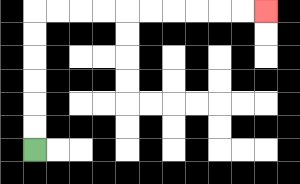{'start': '[1, 6]', 'end': '[11, 0]', 'path_directions': 'U,U,U,U,U,U,R,R,R,R,R,R,R,R,R,R', 'path_coordinates': '[[1, 6], [1, 5], [1, 4], [1, 3], [1, 2], [1, 1], [1, 0], [2, 0], [3, 0], [4, 0], [5, 0], [6, 0], [7, 0], [8, 0], [9, 0], [10, 0], [11, 0]]'}